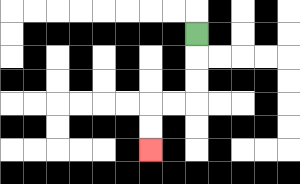{'start': '[8, 1]', 'end': '[6, 6]', 'path_directions': 'D,D,D,L,L,D,D', 'path_coordinates': '[[8, 1], [8, 2], [8, 3], [8, 4], [7, 4], [6, 4], [6, 5], [6, 6]]'}